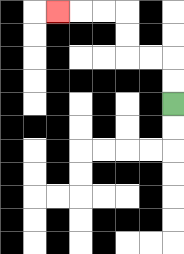{'start': '[7, 4]', 'end': '[2, 0]', 'path_directions': 'U,U,L,L,U,U,L,L,L', 'path_coordinates': '[[7, 4], [7, 3], [7, 2], [6, 2], [5, 2], [5, 1], [5, 0], [4, 0], [3, 0], [2, 0]]'}